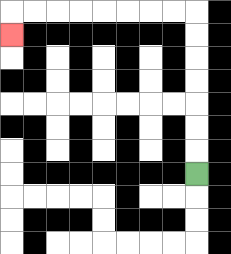{'start': '[8, 7]', 'end': '[0, 1]', 'path_directions': 'U,U,U,U,U,U,U,L,L,L,L,L,L,L,L,D', 'path_coordinates': '[[8, 7], [8, 6], [8, 5], [8, 4], [8, 3], [8, 2], [8, 1], [8, 0], [7, 0], [6, 0], [5, 0], [4, 0], [3, 0], [2, 0], [1, 0], [0, 0], [0, 1]]'}